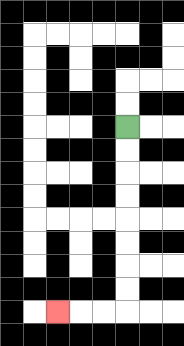{'start': '[5, 5]', 'end': '[2, 13]', 'path_directions': 'D,D,D,D,D,D,D,D,L,L,L', 'path_coordinates': '[[5, 5], [5, 6], [5, 7], [5, 8], [5, 9], [5, 10], [5, 11], [5, 12], [5, 13], [4, 13], [3, 13], [2, 13]]'}